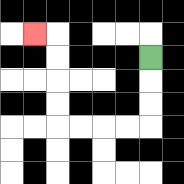{'start': '[6, 2]', 'end': '[1, 1]', 'path_directions': 'D,D,D,L,L,L,L,U,U,U,U,L', 'path_coordinates': '[[6, 2], [6, 3], [6, 4], [6, 5], [5, 5], [4, 5], [3, 5], [2, 5], [2, 4], [2, 3], [2, 2], [2, 1], [1, 1]]'}